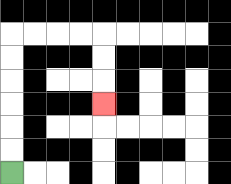{'start': '[0, 7]', 'end': '[4, 4]', 'path_directions': 'U,U,U,U,U,U,R,R,R,R,D,D,D', 'path_coordinates': '[[0, 7], [0, 6], [0, 5], [0, 4], [0, 3], [0, 2], [0, 1], [1, 1], [2, 1], [3, 1], [4, 1], [4, 2], [4, 3], [4, 4]]'}